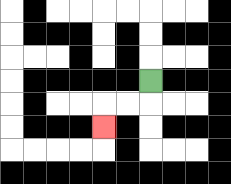{'start': '[6, 3]', 'end': '[4, 5]', 'path_directions': 'D,L,L,D', 'path_coordinates': '[[6, 3], [6, 4], [5, 4], [4, 4], [4, 5]]'}